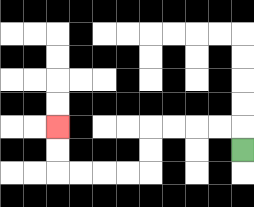{'start': '[10, 6]', 'end': '[2, 5]', 'path_directions': 'U,L,L,L,L,D,D,L,L,L,L,U,U', 'path_coordinates': '[[10, 6], [10, 5], [9, 5], [8, 5], [7, 5], [6, 5], [6, 6], [6, 7], [5, 7], [4, 7], [3, 7], [2, 7], [2, 6], [2, 5]]'}